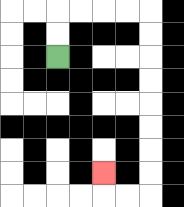{'start': '[2, 2]', 'end': '[4, 7]', 'path_directions': 'U,U,R,R,R,R,D,D,D,D,D,D,D,D,L,L,U', 'path_coordinates': '[[2, 2], [2, 1], [2, 0], [3, 0], [4, 0], [5, 0], [6, 0], [6, 1], [6, 2], [6, 3], [6, 4], [6, 5], [6, 6], [6, 7], [6, 8], [5, 8], [4, 8], [4, 7]]'}